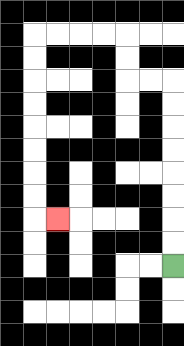{'start': '[7, 11]', 'end': '[2, 9]', 'path_directions': 'U,U,U,U,U,U,U,U,L,L,U,U,L,L,L,L,D,D,D,D,D,D,D,D,R', 'path_coordinates': '[[7, 11], [7, 10], [7, 9], [7, 8], [7, 7], [7, 6], [7, 5], [7, 4], [7, 3], [6, 3], [5, 3], [5, 2], [5, 1], [4, 1], [3, 1], [2, 1], [1, 1], [1, 2], [1, 3], [1, 4], [1, 5], [1, 6], [1, 7], [1, 8], [1, 9], [2, 9]]'}